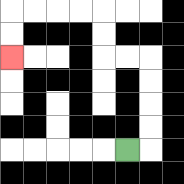{'start': '[5, 6]', 'end': '[0, 2]', 'path_directions': 'R,U,U,U,U,L,L,U,U,L,L,L,L,D,D', 'path_coordinates': '[[5, 6], [6, 6], [6, 5], [6, 4], [6, 3], [6, 2], [5, 2], [4, 2], [4, 1], [4, 0], [3, 0], [2, 0], [1, 0], [0, 0], [0, 1], [0, 2]]'}